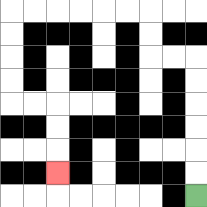{'start': '[8, 8]', 'end': '[2, 7]', 'path_directions': 'U,U,U,U,U,U,L,L,U,U,L,L,L,L,L,L,D,D,D,D,R,R,D,D,D', 'path_coordinates': '[[8, 8], [8, 7], [8, 6], [8, 5], [8, 4], [8, 3], [8, 2], [7, 2], [6, 2], [6, 1], [6, 0], [5, 0], [4, 0], [3, 0], [2, 0], [1, 0], [0, 0], [0, 1], [0, 2], [0, 3], [0, 4], [1, 4], [2, 4], [2, 5], [2, 6], [2, 7]]'}